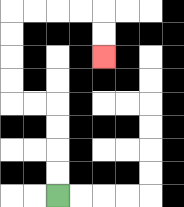{'start': '[2, 8]', 'end': '[4, 2]', 'path_directions': 'U,U,U,U,L,L,U,U,U,U,R,R,R,R,D,D', 'path_coordinates': '[[2, 8], [2, 7], [2, 6], [2, 5], [2, 4], [1, 4], [0, 4], [0, 3], [0, 2], [0, 1], [0, 0], [1, 0], [2, 0], [3, 0], [4, 0], [4, 1], [4, 2]]'}